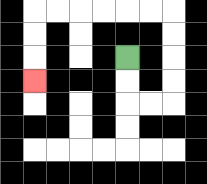{'start': '[5, 2]', 'end': '[1, 3]', 'path_directions': 'D,D,R,R,U,U,U,U,L,L,L,L,L,L,D,D,D', 'path_coordinates': '[[5, 2], [5, 3], [5, 4], [6, 4], [7, 4], [7, 3], [7, 2], [7, 1], [7, 0], [6, 0], [5, 0], [4, 0], [3, 0], [2, 0], [1, 0], [1, 1], [1, 2], [1, 3]]'}